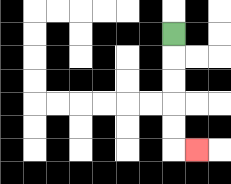{'start': '[7, 1]', 'end': '[8, 6]', 'path_directions': 'D,D,D,D,D,R', 'path_coordinates': '[[7, 1], [7, 2], [7, 3], [7, 4], [7, 5], [7, 6], [8, 6]]'}